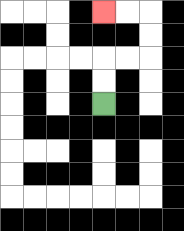{'start': '[4, 4]', 'end': '[4, 0]', 'path_directions': 'U,U,R,R,U,U,L,L', 'path_coordinates': '[[4, 4], [4, 3], [4, 2], [5, 2], [6, 2], [6, 1], [6, 0], [5, 0], [4, 0]]'}